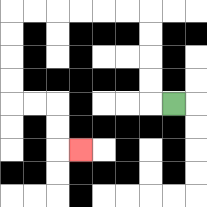{'start': '[7, 4]', 'end': '[3, 6]', 'path_directions': 'L,U,U,U,U,L,L,L,L,L,L,D,D,D,D,R,R,D,D,R', 'path_coordinates': '[[7, 4], [6, 4], [6, 3], [6, 2], [6, 1], [6, 0], [5, 0], [4, 0], [3, 0], [2, 0], [1, 0], [0, 0], [0, 1], [0, 2], [0, 3], [0, 4], [1, 4], [2, 4], [2, 5], [2, 6], [3, 6]]'}